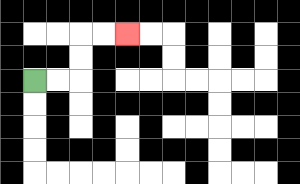{'start': '[1, 3]', 'end': '[5, 1]', 'path_directions': 'R,R,U,U,R,R', 'path_coordinates': '[[1, 3], [2, 3], [3, 3], [3, 2], [3, 1], [4, 1], [5, 1]]'}